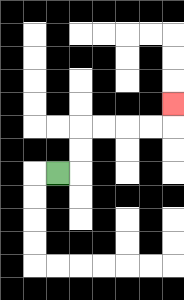{'start': '[2, 7]', 'end': '[7, 4]', 'path_directions': 'R,U,U,R,R,R,R,U', 'path_coordinates': '[[2, 7], [3, 7], [3, 6], [3, 5], [4, 5], [5, 5], [6, 5], [7, 5], [7, 4]]'}